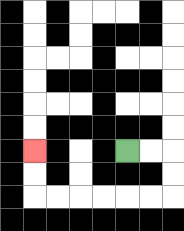{'start': '[5, 6]', 'end': '[1, 6]', 'path_directions': 'R,R,D,D,L,L,L,L,L,L,U,U', 'path_coordinates': '[[5, 6], [6, 6], [7, 6], [7, 7], [7, 8], [6, 8], [5, 8], [4, 8], [3, 8], [2, 8], [1, 8], [1, 7], [1, 6]]'}